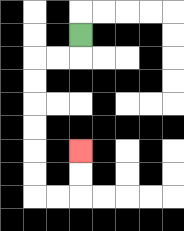{'start': '[3, 1]', 'end': '[3, 6]', 'path_directions': 'D,L,L,D,D,D,D,D,D,R,R,U,U', 'path_coordinates': '[[3, 1], [3, 2], [2, 2], [1, 2], [1, 3], [1, 4], [1, 5], [1, 6], [1, 7], [1, 8], [2, 8], [3, 8], [3, 7], [3, 6]]'}